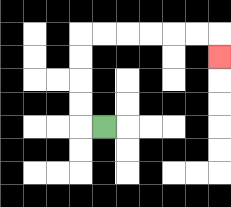{'start': '[4, 5]', 'end': '[9, 2]', 'path_directions': 'L,U,U,U,U,R,R,R,R,R,R,D', 'path_coordinates': '[[4, 5], [3, 5], [3, 4], [3, 3], [3, 2], [3, 1], [4, 1], [5, 1], [6, 1], [7, 1], [8, 1], [9, 1], [9, 2]]'}